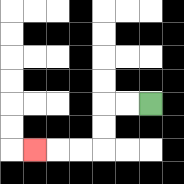{'start': '[6, 4]', 'end': '[1, 6]', 'path_directions': 'L,L,D,D,L,L,L', 'path_coordinates': '[[6, 4], [5, 4], [4, 4], [4, 5], [4, 6], [3, 6], [2, 6], [1, 6]]'}